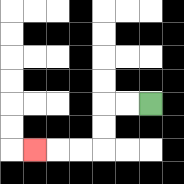{'start': '[6, 4]', 'end': '[1, 6]', 'path_directions': 'L,L,D,D,L,L,L', 'path_coordinates': '[[6, 4], [5, 4], [4, 4], [4, 5], [4, 6], [3, 6], [2, 6], [1, 6]]'}